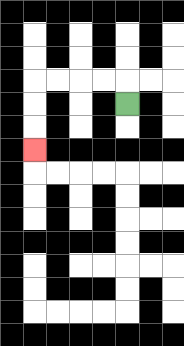{'start': '[5, 4]', 'end': '[1, 6]', 'path_directions': 'U,L,L,L,L,D,D,D', 'path_coordinates': '[[5, 4], [5, 3], [4, 3], [3, 3], [2, 3], [1, 3], [1, 4], [1, 5], [1, 6]]'}